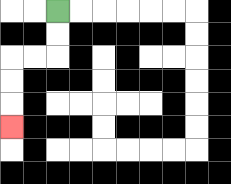{'start': '[2, 0]', 'end': '[0, 5]', 'path_directions': 'D,D,L,L,D,D,D', 'path_coordinates': '[[2, 0], [2, 1], [2, 2], [1, 2], [0, 2], [0, 3], [0, 4], [0, 5]]'}